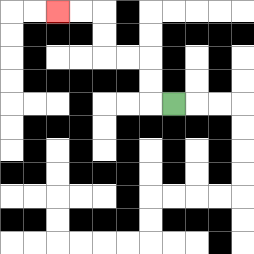{'start': '[7, 4]', 'end': '[2, 0]', 'path_directions': 'L,U,U,L,L,U,U,L,L', 'path_coordinates': '[[7, 4], [6, 4], [6, 3], [6, 2], [5, 2], [4, 2], [4, 1], [4, 0], [3, 0], [2, 0]]'}